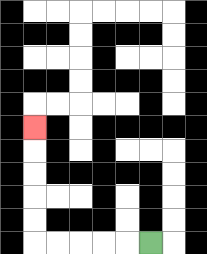{'start': '[6, 10]', 'end': '[1, 5]', 'path_directions': 'L,L,L,L,L,U,U,U,U,U', 'path_coordinates': '[[6, 10], [5, 10], [4, 10], [3, 10], [2, 10], [1, 10], [1, 9], [1, 8], [1, 7], [1, 6], [1, 5]]'}